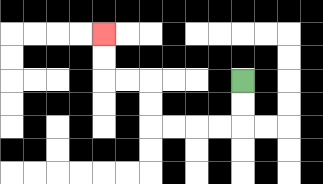{'start': '[10, 3]', 'end': '[4, 1]', 'path_directions': 'D,D,L,L,L,L,U,U,L,L,U,U', 'path_coordinates': '[[10, 3], [10, 4], [10, 5], [9, 5], [8, 5], [7, 5], [6, 5], [6, 4], [6, 3], [5, 3], [4, 3], [4, 2], [4, 1]]'}